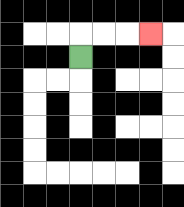{'start': '[3, 2]', 'end': '[6, 1]', 'path_directions': 'U,R,R,R', 'path_coordinates': '[[3, 2], [3, 1], [4, 1], [5, 1], [6, 1]]'}